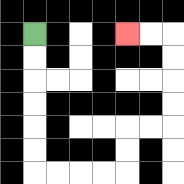{'start': '[1, 1]', 'end': '[5, 1]', 'path_directions': 'D,D,D,D,D,D,R,R,R,R,U,U,R,R,U,U,U,U,L,L', 'path_coordinates': '[[1, 1], [1, 2], [1, 3], [1, 4], [1, 5], [1, 6], [1, 7], [2, 7], [3, 7], [4, 7], [5, 7], [5, 6], [5, 5], [6, 5], [7, 5], [7, 4], [7, 3], [7, 2], [7, 1], [6, 1], [5, 1]]'}